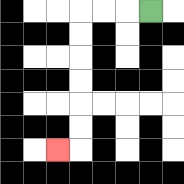{'start': '[6, 0]', 'end': '[2, 6]', 'path_directions': 'L,L,L,D,D,D,D,D,D,L', 'path_coordinates': '[[6, 0], [5, 0], [4, 0], [3, 0], [3, 1], [3, 2], [3, 3], [3, 4], [3, 5], [3, 6], [2, 6]]'}